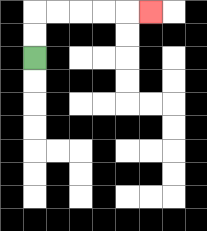{'start': '[1, 2]', 'end': '[6, 0]', 'path_directions': 'U,U,R,R,R,R,R', 'path_coordinates': '[[1, 2], [1, 1], [1, 0], [2, 0], [3, 0], [4, 0], [5, 0], [6, 0]]'}